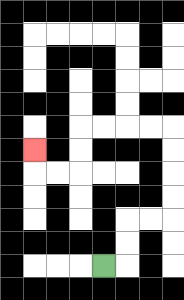{'start': '[4, 11]', 'end': '[1, 6]', 'path_directions': 'R,U,U,R,R,U,U,U,U,L,L,L,L,D,D,L,L,U', 'path_coordinates': '[[4, 11], [5, 11], [5, 10], [5, 9], [6, 9], [7, 9], [7, 8], [7, 7], [7, 6], [7, 5], [6, 5], [5, 5], [4, 5], [3, 5], [3, 6], [3, 7], [2, 7], [1, 7], [1, 6]]'}